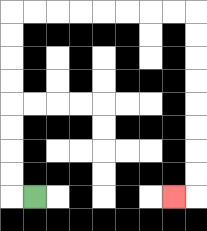{'start': '[1, 8]', 'end': '[7, 8]', 'path_directions': 'L,U,U,U,U,U,U,U,U,R,R,R,R,R,R,R,R,D,D,D,D,D,D,D,D,L', 'path_coordinates': '[[1, 8], [0, 8], [0, 7], [0, 6], [0, 5], [0, 4], [0, 3], [0, 2], [0, 1], [0, 0], [1, 0], [2, 0], [3, 0], [4, 0], [5, 0], [6, 0], [7, 0], [8, 0], [8, 1], [8, 2], [8, 3], [8, 4], [8, 5], [8, 6], [8, 7], [8, 8], [7, 8]]'}